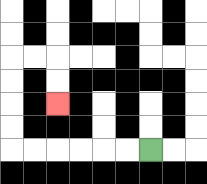{'start': '[6, 6]', 'end': '[2, 4]', 'path_directions': 'L,L,L,L,L,L,U,U,U,U,R,R,D,D', 'path_coordinates': '[[6, 6], [5, 6], [4, 6], [3, 6], [2, 6], [1, 6], [0, 6], [0, 5], [0, 4], [0, 3], [0, 2], [1, 2], [2, 2], [2, 3], [2, 4]]'}